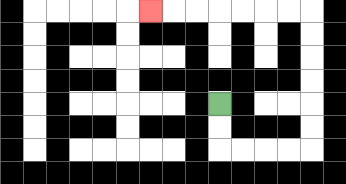{'start': '[9, 4]', 'end': '[6, 0]', 'path_directions': 'D,D,R,R,R,R,U,U,U,U,U,U,L,L,L,L,L,L,L', 'path_coordinates': '[[9, 4], [9, 5], [9, 6], [10, 6], [11, 6], [12, 6], [13, 6], [13, 5], [13, 4], [13, 3], [13, 2], [13, 1], [13, 0], [12, 0], [11, 0], [10, 0], [9, 0], [8, 0], [7, 0], [6, 0]]'}